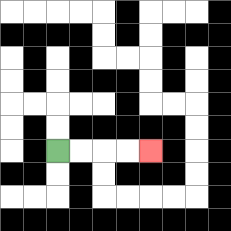{'start': '[2, 6]', 'end': '[6, 6]', 'path_directions': 'R,R,R,R', 'path_coordinates': '[[2, 6], [3, 6], [4, 6], [5, 6], [6, 6]]'}